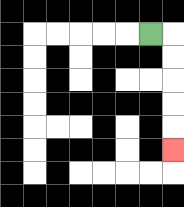{'start': '[6, 1]', 'end': '[7, 6]', 'path_directions': 'R,D,D,D,D,D', 'path_coordinates': '[[6, 1], [7, 1], [7, 2], [7, 3], [7, 4], [7, 5], [7, 6]]'}